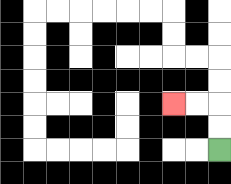{'start': '[9, 6]', 'end': '[7, 4]', 'path_directions': 'U,U,L,L', 'path_coordinates': '[[9, 6], [9, 5], [9, 4], [8, 4], [7, 4]]'}